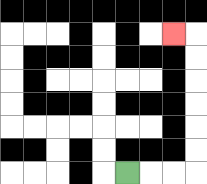{'start': '[5, 7]', 'end': '[7, 1]', 'path_directions': 'R,R,R,U,U,U,U,U,U,L', 'path_coordinates': '[[5, 7], [6, 7], [7, 7], [8, 7], [8, 6], [8, 5], [8, 4], [8, 3], [8, 2], [8, 1], [7, 1]]'}